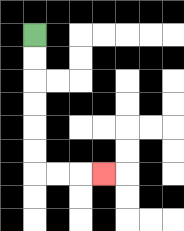{'start': '[1, 1]', 'end': '[4, 7]', 'path_directions': 'D,D,D,D,D,D,R,R,R', 'path_coordinates': '[[1, 1], [1, 2], [1, 3], [1, 4], [1, 5], [1, 6], [1, 7], [2, 7], [3, 7], [4, 7]]'}